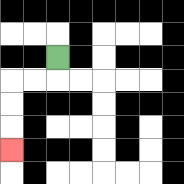{'start': '[2, 2]', 'end': '[0, 6]', 'path_directions': 'D,L,L,D,D,D', 'path_coordinates': '[[2, 2], [2, 3], [1, 3], [0, 3], [0, 4], [0, 5], [0, 6]]'}